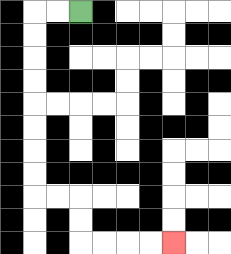{'start': '[3, 0]', 'end': '[7, 10]', 'path_directions': 'L,L,D,D,D,D,D,D,D,D,R,R,D,D,R,R,R,R', 'path_coordinates': '[[3, 0], [2, 0], [1, 0], [1, 1], [1, 2], [1, 3], [1, 4], [1, 5], [1, 6], [1, 7], [1, 8], [2, 8], [3, 8], [3, 9], [3, 10], [4, 10], [5, 10], [6, 10], [7, 10]]'}